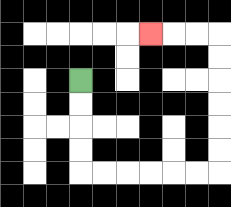{'start': '[3, 3]', 'end': '[6, 1]', 'path_directions': 'D,D,D,D,R,R,R,R,R,R,U,U,U,U,U,U,L,L,L', 'path_coordinates': '[[3, 3], [3, 4], [3, 5], [3, 6], [3, 7], [4, 7], [5, 7], [6, 7], [7, 7], [8, 7], [9, 7], [9, 6], [9, 5], [9, 4], [9, 3], [9, 2], [9, 1], [8, 1], [7, 1], [6, 1]]'}